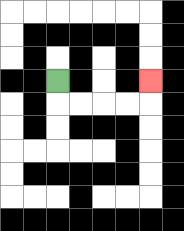{'start': '[2, 3]', 'end': '[6, 3]', 'path_directions': 'D,R,R,R,R,U', 'path_coordinates': '[[2, 3], [2, 4], [3, 4], [4, 4], [5, 4], [6, 4], [6, 3]]'}